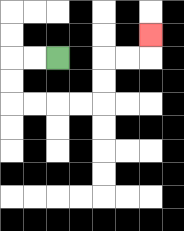{'start': '[2, 2]', 'end': '[6, 1]', 'path_directions': 'L,L,D,D,R,R,R,R,U,U,R,R,U', 'path_coordinates': '[[2, 2], [1, 2], [0, 2], [0, 3], [0, 4], [1, 4], [2, 4], [3, 4], [4, 4], [4, 3], [4, 2], [5, 2], [6, 2], [6, 1]]'}